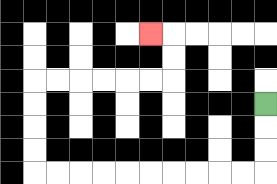{'start': '[11, 4]', 'end': '[6, 1]', 'path_directions': 'D,D,D,L,L,L,L,L,L,L,L,L,L,U,U,U,U,R,R,R,R,R,R,U,U,L', 'path_coordinates': '[[11, 4], [11, 5], [11, 6], [11, 7], [10, 7], [9, 7], [8, 7], [7, 7], [6, 7], [5, 7], [4, 7], [3, 7], [2, 7], [1, 7], [1, 6], [1, 5], [1, 4], [1, 3], [2, 3], [3, 3], [4, 3], [5, 3], [6, 3], [7, 3], [7, 2], [7, 1], [6, 1]]'}